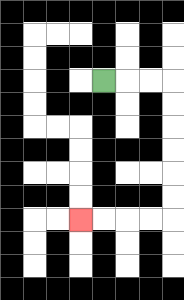{'start': '[4, 3]', 'end': '[3, 9]', 'path_directions': 'R,R,R,D,D,D,D,D,D,L,L,L,L', 'path_coordinates': '[[4, 3], [5, 3], [6, 3], [7, 3], [7, 4], [7, 5], [7, 6], [7, 7], [7, 8], [7, 9], [6, 9], [5, 9], [4, 9], [3, 9]]'}